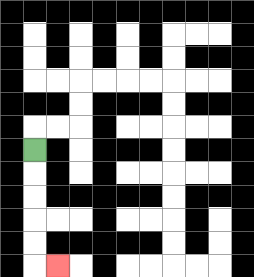{'start': '[1, 6]', 'end': '[2, 11]', 'path_directions': 'D,D,D,D,D,R', 'path_coordinates': '[[1, 6], [1, 7], [1, 8], [1, 9], [1, 10], [1, 11], [2, 11]]'}